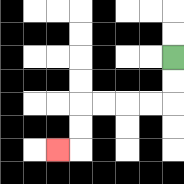{'start': '[7, 2]', 'end': '[2, 6]', 'path_directions': 'D,D,L,L,L,L,D,D,L', 'path_coordinates': '[[7, 2], [7, 3], [7, 4], [6, 4], [5, 4], [4, 4], [3, 4], [3, 5], [3, 6], [2, 6]]'}